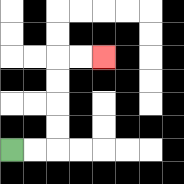{'start': '[0, 6]', 'end': '[4, 2]', 'path_directions': 'R,R,U,U,U,U,R,R', 'path_coordinates': '[[0, 6], [1, 6], [2, 6], [2, 5], [2, 4], [2, 3], [2, 2], [3, 2], [4, 2]]'}